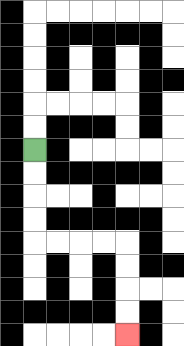{'start': '[1, 6]', 'end': '[5, 14]', 'path_directions': 'D,D,D,D,R,R,R,R,D,D,D,D', 'path_coordinates': '[[1, 6], [1, 7], [1, 8], [1, 9], [1, 10], [2, 10], [3, 10], [4, 10], [5, 10], [5, 11], [5, 12], [5, 13], [5, 14]]'}